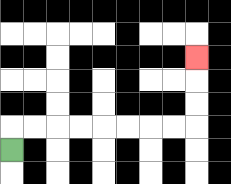{'start': '[0, 6]', 'end': '[8, 2]', 'path_directions': 'U,R,R,R,R,R,R,R,R,U,U,U', 'path_coordinates': '[[0, 6], [0, 5], [1, 5], [2, 5], [3, 5], [4, 5], [5, 5], [6, 5], [7, 5], [8, 5], [8, 4], [8, 3], [8, 2]]'}